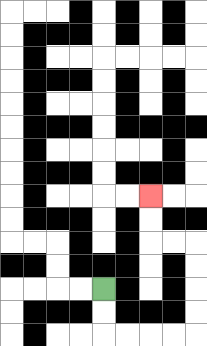{'start': '[4, 12]', 'end': '[6, 8]', 'path_directions': 'D,D,R,R,R,R,U,U,U,U,L,L,U,U', 'path_coordinates': '[[4, 12], [4, 13], [4, 14], [5, 14], [6, 14], [7, 14], [8, 14], [8, 13], [8, 12], [8, 11], [8, 10], [7, 10], [6, 10], [6, 9], [6, 8]]'}